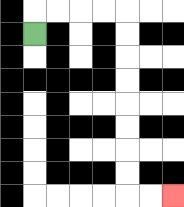{'start': '[1, 1]', 'end': '[7, 8]', 'path_directions': 'U,R,R,R,R,D,D,D,D,D,D,D,D,R,R', 'path_coordinates': '[[1, 1], [1, 0], [2, 0], [3, 0], [4, 0], [5, 0], [5, 1], [5, 2], [5, 3], [5, 4], [5, 5], [5, 6], [5, 7], [5, 8], [6, 8], [7, 8]]'}